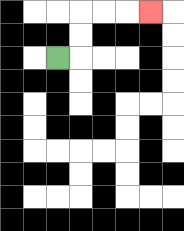{'start': '[2, 2]', 'end': '[6, 0]', 'path_directions': 'R,U,U,R,R,R', 'path_coordinates': '[[2, 2], [3, 2], [3, 1], [3, 0], [4, 0], [5, 0], [6, 0]]'}